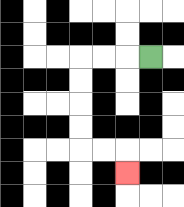{'start': '[6, 2]', 'end': '[5, 7]', 'path_directions': 'L,L,L,D,D,D,D,R,R,D', 'path_coordinates': '[[6, 2], [5, 2], [4, 2], [3, 2], [3, 3], [3, 4], [3, 5], [3, 6], [4, 6], [5, 6], [5, 7]]'}